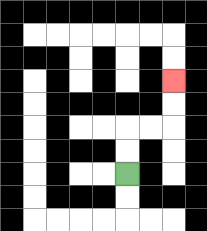{'start': '[5, 7]', 'end': '[7, 3]', 'path_directions': 'U,U,R,R,U,U', 'path_coordinates': '[[5, 7], [5, 6], [5, 5], [6, 5], [7, 5], [7, 4], [7, 3]]'}